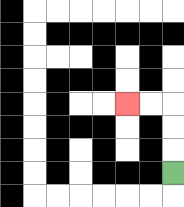{'start': '[7, 7]', 'end': '[5, 4]', 'path_directions': 'U,U,U,L,L', 'path_coordinates': '[[7, 7], [7, 6], [7, 5], [7, 4], [6, 4], [5, 4]]'}